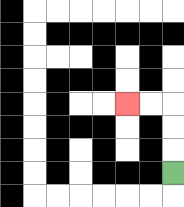{'start': '[7, 7]', 'end': '[5, 4]', 'path_directions': 'U,U,U,L,L', 'path_coordinates': '[[7, 7], [7, 6], [7, 5], [7, 4], [6, 4], [5, 4]]'}